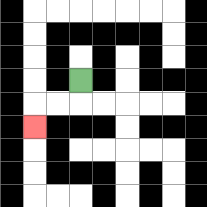{'start': '[3, 3]', 'end': '[1, 5]', 'path_directions': 'D,L,L,D', 'path_coordinates': '[[3, 3], [3, 4], [2, 4], [1, 4], [1, 5]]'}